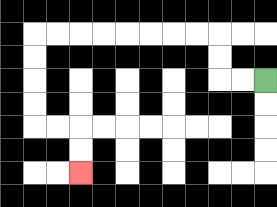{'start': '[11, 3]', 'end': '[3, 7]', 'path_directions': 'L,L,U,U,L,L,L,L,L,L,L,L,D,D,D,D,R,R,D,D', 'path_coordinates': '[[11, 3], [10, 3], [9, 3], [9, 2], [9, 1], [8, 1], [7, 1], [6, 1], [5, 1], [4, 1], [3, 1], [2, 1], [1, 1], [1, 2], [1, 3], [1, 4], [1, 5], [2, 5], [3, 5], [3, 6], [3, 7]]'}